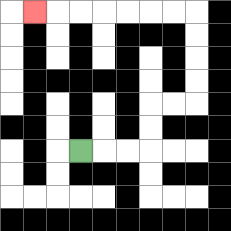{'start': '[3, 6]', 'end': '[1, 0]', 'path_directions': 'R,R,R,U,U,R,R,U,U,U,U,L,L,L,L,L,L,L', 'path_coordinates': '[[3, 6], [4, 6], [5, 6], [6, 6], [6, 5], [6, 4], [7, 4], [8, 4], [8, 3], [8, 2], [8, 1], [8, 0], [7, 0], [6, 0], [5, 0], [4, 0], [3, 0], [2, 0], [1, 0]]'}